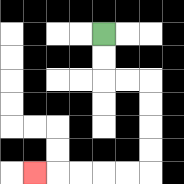{'start': '[4, 1]', 'end': '[1, 7]', 'path_directions': 'D,D,R,R,D,D,D,D,L,L,L,L,L', 'path_coordinates': '[[4, 1], [4, 2], [4, 3], [5, 3], [6, 3], [6, 4], [6, 5], [6, 6], [6, 7], [5, 7], [4, 7], [3, 7], [2, 7], [1, 7]]'}